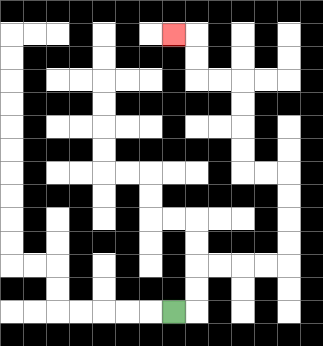{'start': '[7, 13]', 'end': '[7, 1]', 'path_directions': 'R,U,U,R,R,R,R,U,U,U,U,L,L,U,U,U,U,L,L,U,U,L', 'path_coordinates': '[[7, 13], [8, 13], [8, 12], [8, 11], [9, 11], [10, 11], [11, 11], [12, 11], [12, 10], [12, 9], [12, 8], [12, 7], [11, 7], [10, 7], [10, 6], [10, 5], [10, 4], [10, 3], [9, 3], [8, 3], [8, 2], [8, 1], [7, 1]]'}